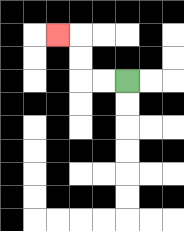{'start': '[5, 3]', 'end': '[2, 1]', 'path_directions': 'L,L,U,U,L', 'path_coordinates': '[[5, 3], [4, 3], [3, 3], [3, 2], [3, 1], [2, 1]]'}